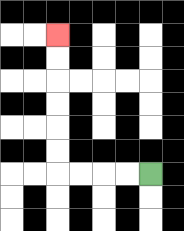{'start': '[6, 7]', 'end': '[2, 1]', 'path_directions': 'L,L,L,L,U,U,U,U,U,U', 'path_coordinates': '[[6, 7], [5, 7], [4, 7], [3, 7], [2, 7], [2, 6], [2, 5], [2, 4], [2, 3], [2, 2], [2, 1]]'}